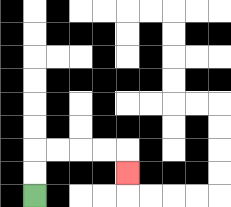{'start': '[1, 8]', 'end': '[5, 7]', 'path_directions': 'U,U,R,R,R,R,D', 'path_coordinates': '[[1, 8], [1, 7], [1, 6], [2, 6], [3, 6], [4, 6], [5, 6], [5, 7]]'}